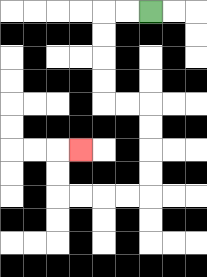{'start': '[6, 0]', 'end': '[3, 6]', 'path_directions': 'L,L,D,D,D,D,R,R,D,D,D,D,L,L,L,L,U,U,R', 'path_coordinates': '[[6, 0], [5, 0], [4, 0], [4, 1], [4, 2], [4, 3], [4, 4], [5, 4], [6, 4], [6, 5], [6, 6], [6, 7], [6, 8], [5, 8], [4, 8], [3, 8], [2, 8], [2, 7], [2, 6], [3, 6]]'}